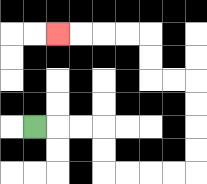{'start': '[1, 5]', 'end': '[2, 1]', 'path_directions': 'R,R,R,D,D,R,R,R,R,U,U,U,U,L,L,U,U,L,L,L,L', 'path_coordinates': '[[1, 5], [2, 5], [3, 5], [4, 5], [4, 6], [4, 7], [5, 7], [6, 7], [7, 7], [8, 7], [8, 6], [8, 5], [8, 4], [8, 3], [7, 3], [6, 3], [6, 2], [6, 1], [5, 1], [4, 1], [3, 1], [2, 1]]'}